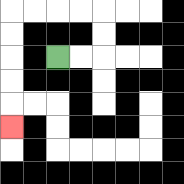{'start': '[2, 2]', 'end': '[0, 5]', 'path_directions': 'R,R,U,U,L,L,L,L,D,D,D,D,D', 'path_coordinates': '[[2, 2], [3, 2], [4, 2], [4, 1], [4, 0], [3, 0], [2, 0], [1, 0], [0, 0], [0, 1], [0, 2], [0, 3], [0, 4], [0, 5]]'}